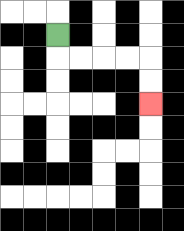{'start': '[2, 1]', 'end': '[6, 4]', 'path_directions': 'D,R,R,R,R,D,D', 'path_coordinates': '[[2, 1], [2, 2], [3, 2], [4, 2], [5, 2], [6, 2], [6, 3], [6, 4]]'}